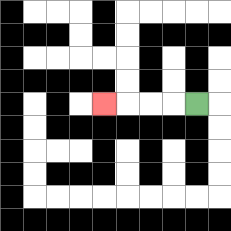{'start': '[8, 4]', 'end': '[4, 4]', 'path_directions': 'L,L,L,L', 'path_coordinates': '[[8, 4], [7, 4], [6, 4], [5, 4], [4, 4]]'}